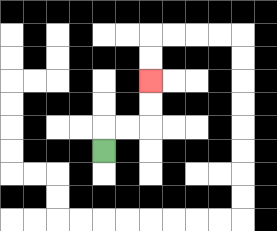{'start': '[4, 6]', 'end': '[6, 3]', 'path_directions': 'U,R,R,U,U', 'path_coordinates': '[[4, 6], [4, 5], [5, 5], [6, 5], [6, 4], [6, 3]]'}